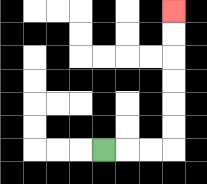{'start': '[4, 6]', 'end': '[7, 0]', 'path_directions': 'R,R,R,U,U,U,U,U,U', 'path_coordinates': '[[4, 6], [5, 6], [6, 6], [7, 6], [7, 5], [7, 4], [7, 3], [7, 2], [7, 1], [7, 0]]'}